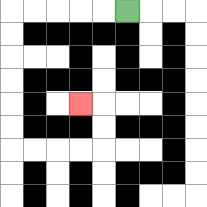{'start': '[5, 0]', 'end': '[3, 4]', 'path_directions': 'L,L,L,L,L,D,D,D,D,D,D,R,R,R,R,U,U,L', 'path_coordinates': '[[5, 0], [4, 0], [3, 0], [2, 0], [1, 0], [0, 0], [0, 1], [0, 2], [0, 3], [0, 4], [0, 5], [0, 6], [1, 6], [2, 6], [3, 6], [4, 6], [4, 5], [4, 4], [3, 4]]'}